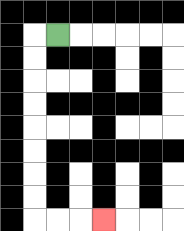{'start': '[2, 1]', 'end': '[4, 9]', 'path_directions': 'L,D,D,D,D,D,D,D,D,R,R,R', 'path_coordinates': '[[2, 1], [1, 1], [1, 2], [1, 3], [1, 4], [1, 5], [1, 6], [1, 7], [1, 8], [1, 9], [2, 9], [3, 9], [4, 9]]'}